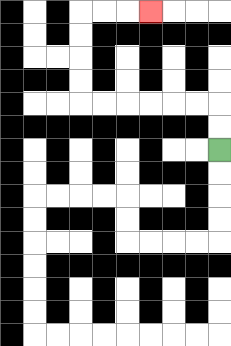{'start': '[9, 6]', 'end': '[6, 0]', 'path_directions': 'U,U,L,L,L,L,L,L,U,U,U,U,R,R,R', 'path_coordinates': '[[9, 6], [9, 5], [9, 4], [8, 4], [7, 4], [6, 4], [5, 4], [4, 4], [3, 4], [3, 3], [3, 2], [3, 1], [3, 0], [4, 0], [5, 0], [6, 0]]'}